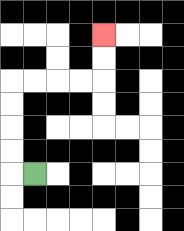{'start': '[1, 7]', 'end': '[4, 1]', 'path_directions': 'L,U,U,U,U,R,R,R,R,U,U', 'path_coordinates': '[[1, 7], [0, 7], [0, 6], [0, 5], [0, 4], [0, 3], [1, 3], [2, 3], [3, 3], [4, 3], [4, 2], [4, 1]]'}